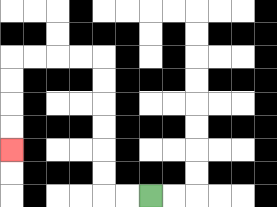{'start': '[6, 8]', 'end': '[0, 6]', 'path_directions': 'L,L,U,U,U,U,U,U,L,L,L,L,D,D,D,D', 'path_coordinates': '[[6, 8], [5, 8], [4, 8], [4, 7], [4, 6], [4, 5], [4, 4], [4, 3], [4, 2], [3, 2], [2, 2], [1, 2], [0, 2], [0, 3], [0, 4], [0, 5], [0, 6]]'}